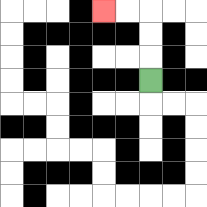{'start': '[6, 3]', 'end': '[4, 0]', 'path_directions': 'U,U,U,L,L', 'path_coordinates': '[[6, 3], [6, 2], [6, 1], [6, 0], [5, 0], [4, 0]]'}